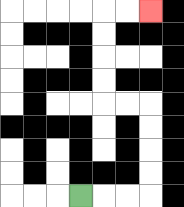{'start': '[3, 8]', 'end': '[6, 0]', 'path_directions': 'R,R,R,U,U,U,U,L,L,U,U,U,U,R,R', 'path_coordinates': '[[3, 8], [4, 8], [5, 8], [6, 8], [6, 7], [6, 6], [6, 5], [6, 4], [5, 4], [4, 4], [4, 3], [4, 2], [4, 1], [4, 0], [5, 0], [6, 0]]'}